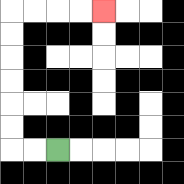{'start': '[2, 6]', 'end': '[4, 0]', 'path_directions': 'L,L,U,U,U,U,U,U,R,R,R,R', 'path_coordinates': '[[2, 6], [1, 6], [0, 6], [0, 5], [0, 4], [0, 3], [0, 2], [0, 1], [0, 0], [1, 0], [2, 0], [3, 0], [4, 0]]'}